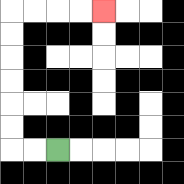{'start': '[2, 6]', 'end': '[4, 0]', 'path_directions': 'L,L,U,U,U,U,U,U,R,R,R,R', 'path_coordinates': '[[2, 6], [1, 6], [0, 6], [0, 5], [0, 4], [0, 3], [0, 2], [0, 1], [0, 0], [1, 0], [2, 0], [3, 0], [4, 0]]'}